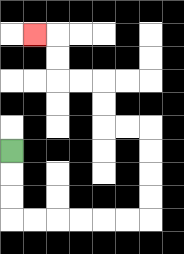{'start': '[0, 6]', 'end': '[1, 1]', 'path_directions': 'D,D,D,R,R,R,R,R,R,U,U,U,U,L,L,U,U,L,L,U,U,L', 'path_coordinates': '[[0, 6], [0, 7], [0, 8], [0, 9], [1, 9], [2, 9], [3, 9], [4, 9], [5, 9], [6, 9], [6, 8], [6, 7], [6, 6], [6, 5], [5, 5], [4, 5], [4, 4], [4, 3], [3, 3], [2, 3], [2, 2], [2, 1], [1, 1]]'}